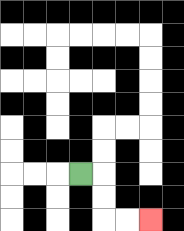{'start': '[3, 7]', 'end': '[6, 9]', 'path_directions': 'R,D,D,R,R', 'path_coordinates': '[[3, 7], [4, 7], [4, 8], [4, 9], [5, 9], [6, 9]]'}